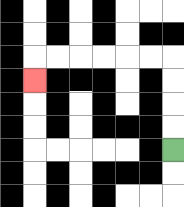{'start': '[7, 6]', 'end': '[1, 3]', 'path_directions': 'U,U,U,U,L,L,L,L,L,L,D', 'path_coordinates': '[[7, 6], [7, 5], [7, 4], [7, 3], [7, 2], [6, 2], [5, 2], [4, 2], [3, 2], [2, 2], [1, 2], [1, 3]]'}